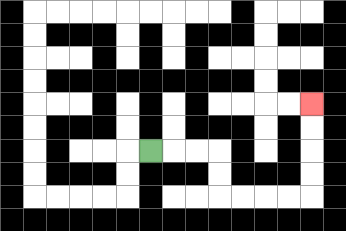{'start': '[6, 6]', 'end': '[13, 4]', 'path_directions': 'R,R,R,D,D,R,R,R,R,U,U,U,U', 'path_coordinates': '[[6, 6], [7, 6], [8, 6], [9, 6], [9, 7], [9, 8], [10, 8], [11, 8], [12, 8], [13, 8], [13, 7], [13, 6], [13, 5], [13, 4]]'}